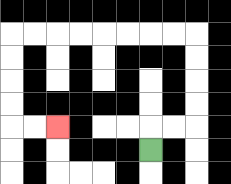{'start': '[6, 6]', 'end': '[2, 5]', 'path_directions': 'U,R,R,U,U,U,U,L,L,L,L,L,L,L,L,D,D,D,D,R,R', 'path_coordinates': '[[6, 6], [6, 5], [7, 5], [8, 5], [8, 4], [8, 3], [8, 2], [8, 1], [7, 1], [6, 1], [5, 1], [4, 1], [3, 1], [2, 1], [1, 1], [0, 1], [0, 2], [0, 3], [0, 4], [0, 5], [1, 5], [2, 5]]'}